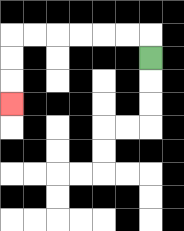{'start': '[6, 2]', 'end': '[0, 4]', 'path_directions': 'U,L,L,L,L,L,L,D,D,D', 'path_coordinates': '[[6, 2], [6, 1], [5, 1], [4, 1], [3, 1], [2, 1], [1, 1], [0, 1], [0, 2], [0, 3], [0, 4]]'}